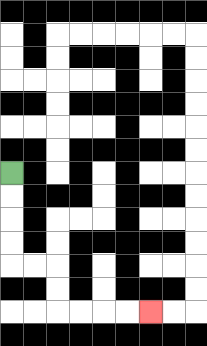{'start': '[0, 7]', 'end': '[6, 13]', 'path_directions': 'D,D,D,D,R,R,D,D,R,R,R,R', 'path_coordinates': '[[0, 7], [0, 8], [0, 9], [0, 10], [0, 11], [1, 11], [2, 11], [2, 12], [2, 13], [3, 13], [4, 13], [5, 13], [6, 13]]'}